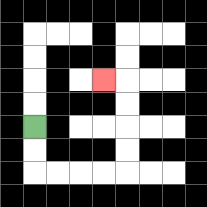{'start': '[1, 5]', 'end': '[4, 3]', 'path_directions': 'D,D,R,R,R,R,U,U,U,U,L', 'path_coordinates': '[[1, 5], [1, 6], [1, 7], [2, 7], [3, 7], [4, 7], [5, 7], [5, 6], [5, 5], [5, 4], [5, 3], [4, 3]]'}